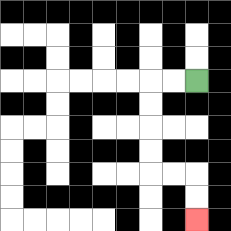{'start': '[8, 3]', 'end': '[8, 9]', 'path_directions': 'L,L,D,D,D,D,R,R,D,D', 'path_coordinates': '[[8, 3], [7, 3], [6, 3], [6, 4], [6, 5], [6, 6], [6, 7], [7, 7], [8, 7], [8, 8], [8, 9]]'}